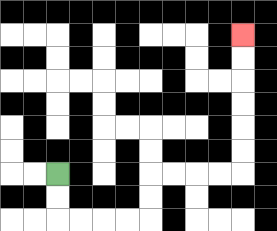{'start': '[2, 7]', 'end': '[10, 1]', 'path_directions': 'D,D,R,R,R,R,U,U,R,R,R,R,U,U,U,U,U,U', 'path_coordinates': '[[2, 7], [2, 8], [2, 9], [3, 9], [4, 9], [5, 9], [6, 9], [6, 8], [6, 7], [7, 7], [8, 7], [9, 7], [10, 7], [10, 6], [10, 5], [10, 4], [10, 3], [10, 2], [10, 1]]'}